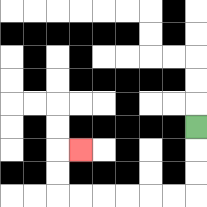{'start': '[8, 5]', 'end': '[3, 6]', 'path_directions': 'D,D,D,L,L,L,L,L,L,U,U,R', 'path_coordinates': '[[8, 5], [8, 6], [8, 7], [8, 8], [7, 8], [6, 8], [5, 8], [4, 8], [3, 8], [2, 8], [2, 7], [2, 6], [3, 6]]'}